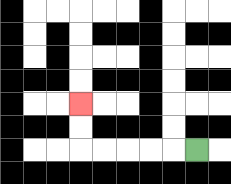{'start': '[8, 6]', 'end': '[3, 4]', 'path_directions': 'L,L,L,L,L,U,U', 'path_coordinates': '[[8, 6], [7, 6], [6, 6], [5, 6], [4, 6], [3, 6], [3, 5], [3, 4]]'}